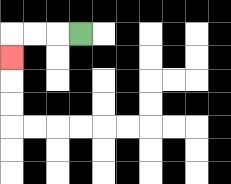{'start': '[3, 1]', 'end': '[0, 2]', 'path_directions': 'L,L,L,D', 'path_coordinates': '[[3, 1], [2, 1], [1, 1], [0, 1], [0, 2]]'}